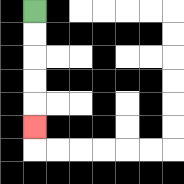{'start': '[1, 0]', 'end': '[1, 5]', 'path_directions': 'D,D,D,D,D', 'path_coordinates': '[[1, 0], [1, 1], [1, 2], [1, 3], [1, 4], [1, 5]]'}